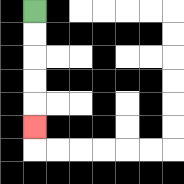{'start': '[1, 0]', 'end': '[1, 5]', 'path_directions': 'D,D,D,D,D', 'path_coordinates': '[[1, 0], [1, 1], [1, 2], [1, 3], [1, 4], [1, 5]]'}